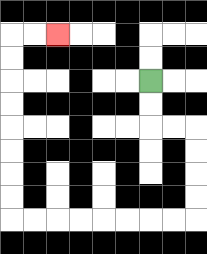{'start': '[6, 3]', 'end': '[2, 1]', 'path_directions': 'D,D,R,R,D,D,D,D,L,L,L,L,L,L,L,L,U,U,U,U,U,U,U,U,R,R', 'path_coordinates': '[[6, 3], [6, 4], [6, 5], [7, 5], [8, 5], [8, 6], [8, 7], [8, 8], [8, 9], [7, 9], [6, 9], [5, 9], [4, 9], [3, 9], [2, 9], [1, 9], [0, 9], [0, 8], [0, 7], [0, 6], [0, 5], [0, 4], [0, 3], [0, 2], [0, 1], [1, 1], [2, 1]]'}